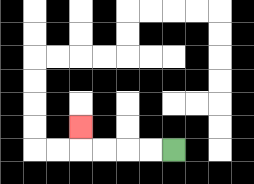{'start': '[7, 6]', 'end': '[3, 5]', 'path_directions': 'L,L,L,L,U', 'path_coordinates': '[[7, 6], [6, 6], [5, 6], [4, 6], [3, 6], [3, 5]]'}